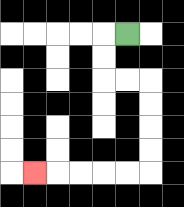{'start': '[5, 1]', 'end': '[1, 7]', 'path_directions': 'L,D,D,R,R,D,D,D,D,L,L,L,L,L', 'path_coordinates': '[[5, 1], [4, 1], [4, 2], [4, 3], [5, 3], [6, 3], [6, 4], [6, 5], [6, 6], [6, 7], [5, 7], [4, 7], [3, 7], [2, 7], [1, 7]]'}